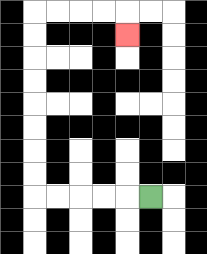{'start': '[6, 8]', 'end': '[5, 1]', 'path_directions': 'L,L,L,L,L,U,U,U,U,U,U,U,U,R,R,R,R,D', 'path_coordinates': '[[6, 8], [5, 8], [4, 8], [3, 8], [2, 8], [1, 8], [1, 7], [1, 6], [1, 5], [1, 4], [1, 3], [1, 2], [1, 1], [1, 0], [2, 0], [3, 0], [4, 0], [5, 0], [5, 1]]'}